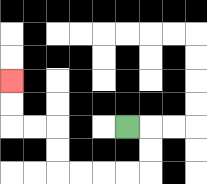{'start': '[5, 5]', 'end': '[0, 3]', 'path_directions': 'R,D,D,L,L,L,L,U,U,L,L,U,U', 'path_coordinates': '[[5, 5], [6, 5], [6, 6], [6, 7], [5, 7], [4, 7], [3, 7], [2, 7], [2, 6], [2, 5], [1, 5], [0, 5], [0, 4], [0, 3]]'}